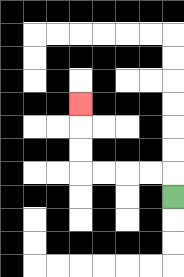{'start': '[7, 8]', 'end': '[3, 4]', 'path_directions': 'U,L,L,L,L,U,U,U', 'path_coordinates': '[[7, 8], [7, 7], [6, 7], [5, 7], [4, 7], [3, 7], [3, 6], [3, 5], [3, 4]]'}